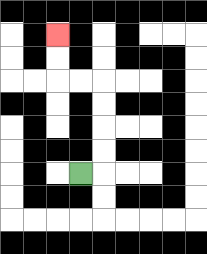{'start': '[3, 7]', 'end': '[2, 1]', 'path_directions': 'R,U,U,U,U,L,L,U,U', 'path_coordinates': '[[3, 7], [4, 7], [4, 6], [4, 5], [4, 4], [4, 3], [3, 3], [2, 3], [2, 2], [2, 1]]'}